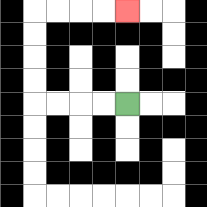{'start': '[5, 4]', 'end': '[5, 0]', 'path_directions': 'L,L,L,L,U,U,U,U,R,R,R,R', 'path_coordinates': '[[5, 4], [4, 4], [3, 4], [2, 4], [1, 4], [1, 3], [1, 2], [1, 1], [1, 0], [2, 0], [3, 0], [4, 0], [5, 0]]'}